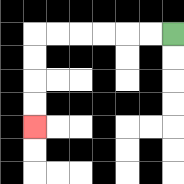{'start': '[7, 1]', 'end': '[1, 5]', 'path_directions': 'L,L,L,L,L,L,D,D,D,D', 'path_coordinates': '[[7, 1], [6, 1], [5, 1], [4, 1], [3, 1], [2, 1], [1, 1], [1, 2], [1, 3], [1, 4], [1, 5]]'}